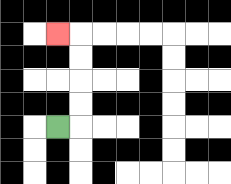{'start': '[2, 5]', 'end': '[2, 1]', 'path_directions': 'R,U,U,U,U,L', 'path_coordinates': '[[2, 5], [3, 5], [3, 4], [3, 3], [3, 2], [3, 1], [2, 1]]'}